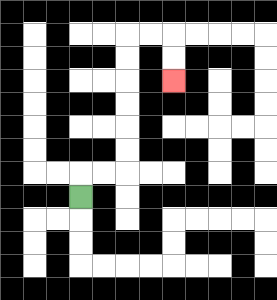{'start': '[3, 8]', 'end': '[7, 3]', 'path_directions': 'U,R,R,U,U,U,U,U,U,R,R,D,D', 'path_coordinates': '[[3, 8], [3, 7], [4, 7], [5, 7], [5, 6], [5, 5], [5, 4], [5, 3], [5, 2], [5, 1], [6, 1], [7, 1], [7, 2], [7, 3]]'}